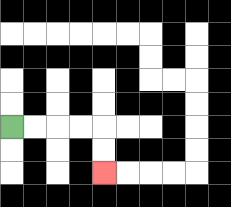{'start': '[0, 5]', 'end': '[4, 7]', 'path_directions': 'R,R,R,R,D,D', 'path_coordinates': '[[0, 5], [1, 5], [2, 5], [3, 5], [4, 5], [4, 6], [4, 7]]'}